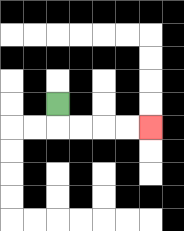{'start': '[2, 4]', 'end': '[6, 5]', 'path_directions': 'D,R,R,R,R', 'path_coordinates': '[[2, 4], [2, 5], [3, 5], [4, 5], [5, 5], [6, 5]]'}